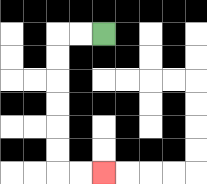{'start': '[4, 1]', 'end': '[4, 7]', 'path_directions': 'L,L,D,D,D,D,D,D,R,R', 'path_coordinates': '[[4, 1], [3, 1], [2, 1], [2, 2], [2, 3], [2, 4], [2, 5], [2, 6], [2, 7], [3, 7], [4, 7]]'}